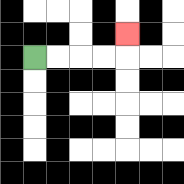{'start': '[1, 2]', 'end': '[5, 1]', 'path_directions': 'R,R,R,R,U', 'path_coordinates': '[[1, 2], [2, 2], [3, 2], [4, 2], [5, 2], [5, 1]]'}